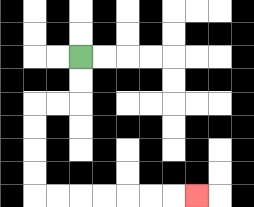{'start': '[3, 2]', 'end': '[8, 8]', 'path_directions': 'D,D,L,L,D,D,D,D,R,R,R,R,R,R,R', 'path_coordinates': '[[3, 2], [3, 3], [3, 4], [2, 4], [1, 4], [1, 5], [1, 6], [1, 7], [1, 8], [2, 8], [3, 8], [4, 8], [5, 8], [6, 8], [7, 8], [8, 8]]'}